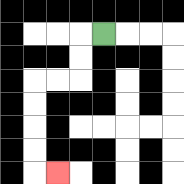{'start': '[4, 1]', 'end': '[2, 7]', 'path_directions': 'L,D,D,L,L,D,D,D,D,R', 'path_coordinates': '[[4, 1], [3, 1], [3, 2], [3, 3], [2, 3], [1, 3], [1, 4], [1, 5], [1, 6], [1, 7], [2, 7]]'}